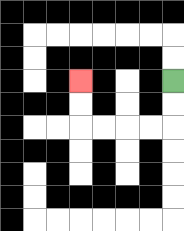{'start': '[7, 3]', 'end': '[3, 3]', 'path_directions': 'D,D,L,L,L,L,U,U', 'path_coordinates': '[[7, 3], [7, 4], [7, 5], [6, 5], [5, 5], [4, 5], [3, 5], [3, 4], [3, 3]]'}